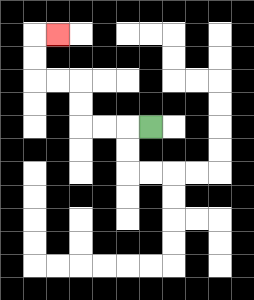{'start': '[6, 5]', 'end': '[2, 1]', 'path_directions': 'L,L,L,U,U,L,L,U,U,R', 'path_coordinates': '[[6, 5], [5, 5], [4, 5], [3, 5], [3, 4], [3, 3], [2, 3], [1, 3], [1, 2], [1, 1], [2, 1]]'}